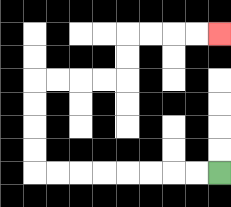{'start': '[9, 7]', 'end': '[9, 1]', 'path_directions': 'L,L,L,L,L,L,L,L,U,U,U,U,R,R,R,R,U,U,R,R,R,R', 'path_coordinates': '[[9, 7], [8, 7], [7, 7], [6, 7], [5, 7], [4, 7], [3, 7], [2, 7], [1, 7], [1, 6], [1, 5], [1, 4], [1, 3], [2, 3], [3, 3], [4, 3], [5, 3], [5, 2], [5, 1], [6, 1], [7, 1], [8, 1], [9, 1]]'}